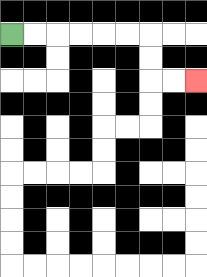{'start': '[0, 1]', 'end': '[8, 3]', 'path_directions': 'R,R,R,R,R,R,D,D,R,R', 'path_coordinates': '[[0, 1], [1, 1], [2, 1], [3, 1], [4, 1], [5, 1], [6, 1], [6, 2], [6, 3], [7, 3], [8, 3]]'}